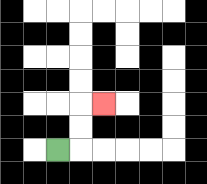{'start': '[2, 6]', 'end': '[4, 4]', 'path_directions': 'R,U,U,R', 'path_coordinates': '[[2, 6], [3, 6], [3, 5], [3, 4], [4, 4]]'}